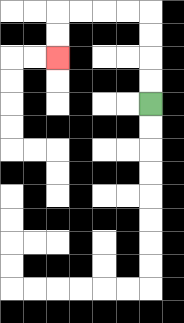{'start': '[6, 4]', 'end': '[2, 2]', 'path_directions': 'U,U,U,U,L,L,L,L,D,D', 'path_coordinates': '[[6, 4], [6, 3], [6, 2], [6, 1], [6, 0], [5, 0], [4, 0], [3, 0], [2, 0], [2, 1], [2, 2]]'}